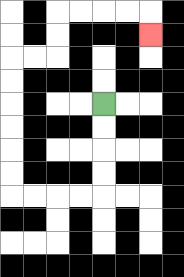{'start': '[4, 4]', 'end': '[6, 1]', 'path_directions': 'D,D,D,D,L,L,L,L,U,U,U,U,U,U,R,R,U,U,R,R,R,R,D', 'path_coordinates': '[[4, 4], [4, 5], [4, 6], [4, 7], [4, 8], [3, 8], [2, 8], [1, 8], [0, 8], [0, 7], [0, 6], [0, 5], [0, 4], [0, 3], [0, 2], [1, 2], [2, 2], [2, 1], [2, 0], [3, 0], [4, 0], [5, 0], [6, 0], [6, 1]]'}